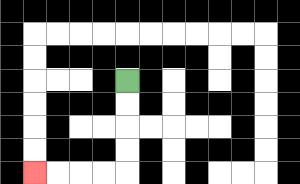{'start': '[5, 3]', 'end': '[1, 7]', 'path_directions': 'D,D,D,D,L,L,L,L', 'path_coordinates': '[[5, 3], [5, 4], [5, 5], [5, 6], [5, 7], [4, 7], [3, 7], [2, 7], [1, 7]]'}